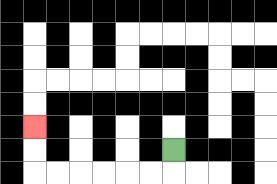{'start': '[7, 6]', 'end': '[1, 5]', 'path_directions': 'D,L,L,L,L,L,L,U,U', 'path_coordinates': '[[7, 6], [7, 7], [6, 7], [5, 7], [4, 7], [3, 7], [2, 7], [1, 7], [1, 6], [1, 5]]'}